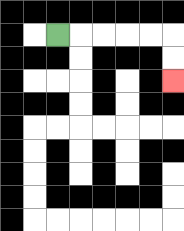{'start': '[2, 1]', 'end': '[7, 3]', 'path_directions': 'R,R,R,R,R,D,D', 'path_coordinates': '[[2, 1], [3, 1], [4, 1], [5, 1], [6, 1], [7, 1], [7, 2], [7, 3]]'}